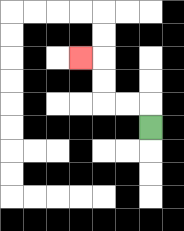{'start': '[6, 5]', 'end': '[3, 2]', 'path_directions': 'U,L,L,U,U,L', 'path_coordinates': '[[6, 5], [6, 4], [5, 4], [4, 4], [4, 3], [4, 2], [3, 2]]'}